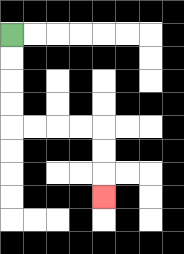{'start': '[0, 1]', 'end': '[4, 8]', 'path_directions': 'D,D,D,D,R,R,R,R,D,D,D', 'path_coordinates': '[[0, 1], [0, 2], [0, 3], [0, 4], [0, 5], [1, 5], [2, 5], [3, 5], [4, 5], [4, 6], [4, 7], [4, 8]]'}